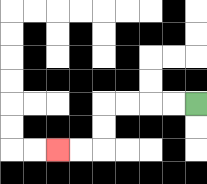{'start': '[8, 4]', 'end': '[2, 6]', 'path_directions': 'L,L,L,L,D,D,L,L', 'path_coordinates': '[[8, 4], [7, 4], [6, 4], [5, 4], [4, 4], [4, 5], [4, 6], [3, 6], [2, 6]]'}